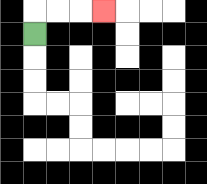{'start': '[1, 1]', 'end': '[4, 0]', 'path_directions': 'U,R,R,R', 'path_coordinates': '[[1, 1], [1, 0], [2, 0], [3, 0], [4, 0]]'}